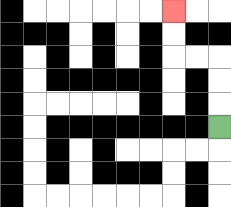{'start': '[9, 5]', 'end': '[7, 0]', 'path_directions': 'U,U,U,L,L,U,U', 'path_coordinates': '[[9, 5], [9, 4], [9, 3], [9, 2], [8, 2], [7, 2], [7, 1], [7, 0]]'}